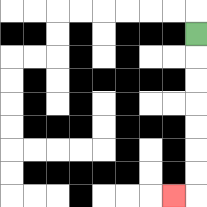{'start': '[8, 1]', 'end': '[7, 8]', 'path_directions': 'D,D,D,D,D,D,D,L', 'path_coordinates': '[[8, 1], [8, 2], [8, 3], [8, 4], [8, 5], [8, 6], [8, 7], [8, 8], [7, 8]]'}